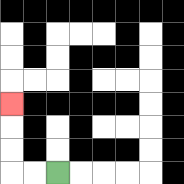{'start': '[2, 7]', 'end': '[0, 4]', 'path_directions': 'L,L,U,U,U', 'path_coordinates': '[[2, 7], [1, 7], [0, 7], [0, 6], [0, 5], [0, 4]]'}